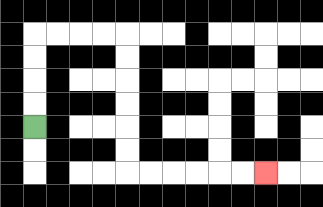{'start': '[1, 5]', 'end': '[11, 7]', 'path_directions': 'U,U,U,U,R,R,R,R,D,D,D,D,D,D,R,R,R,R,R,R', 'path_coordinates': '[[1, 5], [1, 4], [1, 3], [1, 2], [1, 1], [2, 1], [3, 1], [4, 1], [5, 1], [5, 2], [5, 3], [5, 4], [5, 5], [5, 6], [5, 7], [6, 7], [7, 7], [8, 7], [9, 7], [10, 7], [11, 7]]'}